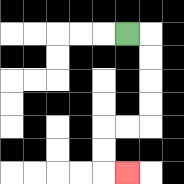{'start': '[5, 1]', 'end': '[5, 7]', 'path_directions': 'R,D,D,D,D,L,L,D,D,R', 'path_coordinates': '[[5, 1], [6, 1], [6, 2], [6, 3], [6, 4], [6, 5], [5, 5], [4, 5], [4, 6], [4, 7], [5, 7]]'}